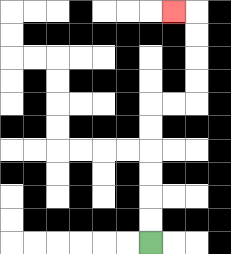{'start': '[6, 10]', 'end': '[7, 0]', 'path_directions': 'U,U,U,U,U,U,R,R,U,U,U,U,L', 'path_coordinates': '[[6, 10], [6, 9], [6, 8], [6, 7], [6, 6], [6, 5], [6, 4], [7, 4], [8, 4], [8, 3], [8, 2], [8, 1], [8, 0], [7, 0]]'}